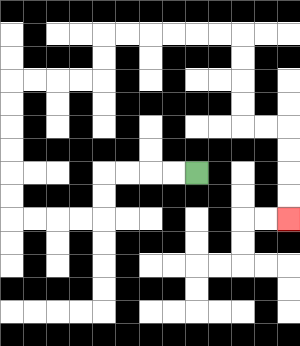{'start': '[8, 7]', 'end': '[12, 9]', 'path_directions': 'L,L,L,L,D,D,L,L,L,L,U,U,U,U,U,U,R,R,R,R,U,U,R,R,R,R,R,R,D,D,D,D,R,R,D,D,D,D', 'path_coordinates': '[[8, 7], [7, 7], [6, 7], [5, 7], [4, 7], [4, 8], [4, 9], [3, 9], [2, 9], [1, 9], [0, 9], [0, 8], [0, 7], [0, 6], [0, 5], [0, 4], [0, 3], [1, 3], [2, 3], [3, 3], [4, 3], [4, 2], [4, 1], [5, 1], [6, 1], [7, 1], [8, 1], [9, 1], [10, 1], [10, 2], [10, 3], [10, 4], [10, 5], [11, 5], [12, 5], [12, 6], [12, 7], [12, 8], [12, 9]]'}